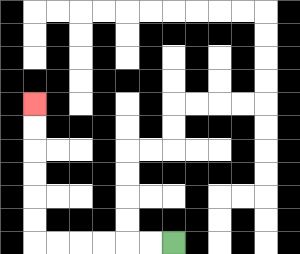{'start': '[7, 10]', 'end': '[1, 4]', 'path_directions': 'L,L,L,L,L,L,U,U,U,U,U,U', 'path_coordinates': '[[7, 10], [6, 10], [5, 10], [4, 10], [3, 10], [2, 10], [1, 10], [1, 9], [1, 8], [1, 7], [1, 6], [1, 5], [1, 4]]'}